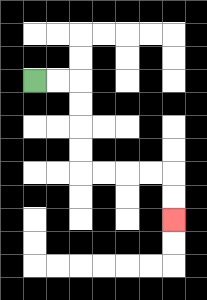{'start': '[1, 3]', 'end': '[7, 9]', 'path_directions': 'R,R,D,D,D,D,R,R,R,R,D,D', 'path_coordinates': '[[1, 3], [2, 3], [3, 3], [3, 4], [3, 5], [3, 6], [3, 7], [4, 7], [5, 7], [6, 7], [7, 7], [7, 8], [7, 9]]'}